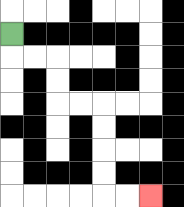{'start': '[0, 1]', 'end': '[6, 8]', 'path_directions': 'D,R,R,D,D,R,R,D,D,D,D,R,R', 'path_coordinates': '[[0, 1], [0, 2], [1, 2], [2, 2], [2, 3], [2, 4], [3, 4], [4, 4], [4, 5], [4, 6], [4, 7], [4, 8], [5, 8], [6, 8]]'}